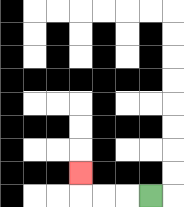{'start': '[6, 8]', 'end': '[3, 7]', 'path_directions': 'L,L,L,U', 'path_coordinates': '[[6, 8], [5, 8], [4, 8], [3, 8], [3, 7]]'}